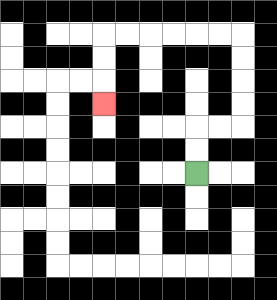{'start': '[8, 7]', 'end': '[4, 4]', 'path_directions': 'U,U,R,R,U,U,U,U,L,L,L,L,L,L,D,D,D', 'path_coordinates': '[[8, 7], [8, 6], [8, 5], [9, 5], [10, 5], [10, 4], [10, 3], [10, 2], [10, 1], [9, 1], [8, 1], [7, 1], [6, 1], [5, 1], [4, 1], [4, 2], [4, 3], [4, 4]]'}